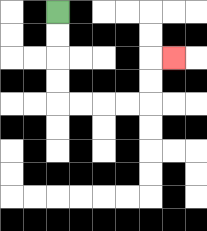{'start': '[2, 0]', 'end': '[7, 2]', 'path_directions': 'D,D,D,D,R,R,R,R,U,U,R', 'path_coordinates': '[[2, 0], [2, 1], [2, 2], [2, 3], [2, 4], [3, 4], [4, 4], [5, 4], [6, 4], [6, 3], [6, 2], [7, 2]]'}